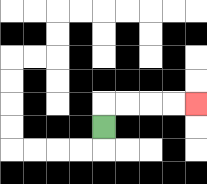{'start': '[4, 5]', 'end': '[8, 4]', 'path_directions': 'U,R,R,R,R', 'path_coordinates': '[[4, 5], [4, 4], [5, 4], [6, 4], [7, 4], [8, 4]]'}